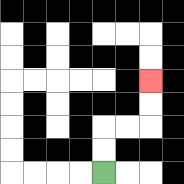{'start': '[4, 7]', 'end': '[6, 3]', 'path_directions': 'U,U,R,R,U,U', 'path_coordinates': '[[4, 7], [4, 6], [4, 5], [5, 5], [6, 5], [6, 4], [6, 3]]'}